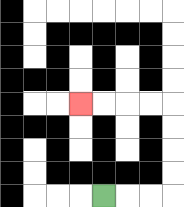{'start': '[4, 8]', 'end': '[3, 4]', 'path_directions': 'R,R,R,U,U,U,U,L,L,L,L', 'path_coordinates': '[[4, 8], [5, 8], [6, 8], [7, 8], [7, 7], [7, 6], [7, 5], [7, 4], [6, 4], [5, 4], [4, 4], [3, 4]]'}